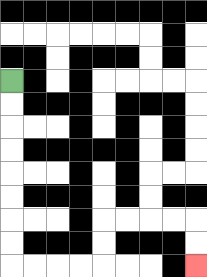{'start': '[0, 3]', 'end': '[8, 11]', 'path_directions': 'D,D,D,D,D,D,D,D,R,R,R,R,U,U,R,R,R,R,D,D', 'path_coordinates': '[[0, 3], [0, 4], [0, 5], [0, 6], [0, 7], [0, 8], [0, 9], [0, 10], [0, 11], [1, 11], [2, 11], [3, 11], [4, 11], [4, 10], [4, 9], [5, 9], [6, 9], [7, 9], [8, 9], [8, 10], [8, 11]]'}